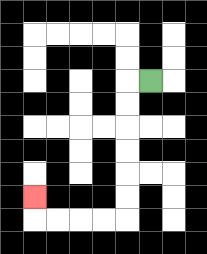{'start': '[6, 3]', 'end': '[1, 8]', 'path_directions': 'L,D,D,D,D,D,D,L,L,L,L,U', 'path_coordinates': '[[6, 3], [5, 3], [5, 4], [5, 5], [5, 6], [5, 7], [5, 8], [5, 9], [4, 9], [3, 9], [2, 9], [1, 9], [1, 8]]'}